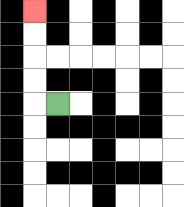{'start': '[2, 4]', 'end': '[1, 0]', 'path_directions': 'L,U,U,U,U', 'path_coordinates': '[[2, 4], [1, 4], [1, 3], [1, 2], [1, 1], [1, 0]]'}